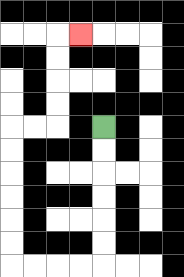{'start': '[4, 5]', 'end': '[3, 1]', 'path_directions': 'D,D,D,D,D,D,L,L,L,L,U,U,U,U,U,U,R,R,U,U,U,U,R', 'path_coordinates': '[[4, 5], [4, 6], [4, 7], [4, 8], [4, 9], [4, 10], [4, 11], [3, 11], [2, 11], [1, 11], [0, 11], [0, 10], [0, 9], [0, 8], [0, 7], [0, 6], [0, 5], [1, 5], [2, 5], [2, 4], [2, 3], [2, 2], [2, 1], [3, 1]]'}